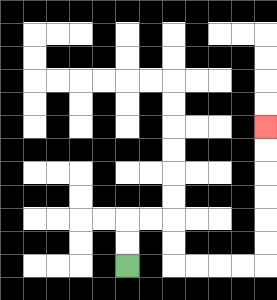{'start': '[5, 11]', 'end': '[11, 5]', 'path_directions': 'U,U,R,R,D,D,R,R,R,R,U,U,U,U,U,U', 'path_coordinates': '[[5, 11], [5, 10], [5, 9], [6, 9], [7, 9], [7, 10], [7, 11], [8, 11], [9, 11], [10, 11], [11, 11], [11, 10], [11, 9], [11, 8], [11, 7], [11, 6], [11, 5]]'}